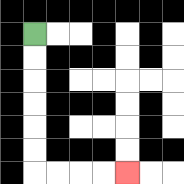{'start': '[1, 1]', 'end': '[5, 7]', 'path_directions': 'D,D,D,D,D,D,R,R,R,R', 'path_coordinates': '[[1, 1], [1, 2], [1, 3], [1, 4], [1, 5], [1, 6], [1, 7], [2, 7], [3, 7], [4, 7], [5, 7]]'}